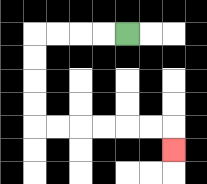{'start': '[5, 1]', 'end': '[7, 6]', 'path_directions': 'L,L,L,L,D,D,D,D,R,R,R,R,R,R,D', 'path_coordinates': '[[5, 1], [4, 1], [3, 1], [2, 1], [1, 1], [1, 2], [1, 3], [1, 4], [1, 5], [2, 5], [3, 5], [4, 5], [5, 5], [6, 5], [7, 5], [7, 6]]'}